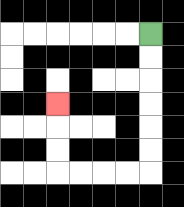{'start': '[6, 1]', 'end': '[2, 4]', 'path_directions': 'D,D,D,D,D,D,L,L,L,L,U,U,U', 'path_coordinates': '[[6, 1], [6, 2], [6, 3], [6, 4], [6, 5], [6, 6], [6, 7], [5, 7], [4, 7], [3, 7], [2, 7], [2, 6], [2, 5], [2, 4]]'}